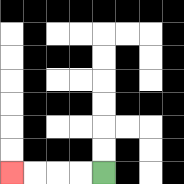{'start': '[4, 7]', 'end': '[0, 7]', 'path_directions': 'L,L,L,L', 'path_coordinates': '[[4, 7], [3, 7], [2, 7], [1, 7], [0, 7]]'}